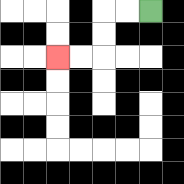{'start': '[6, 0]', 'end': '[2, 2]', 'path_directions': 'L,L,D,D,L,L', 'path_coordinates': '[[6, 0], [5, 0], [4, 0], [4, 1], [4, 2], [3, 2], [2, 2]]'}